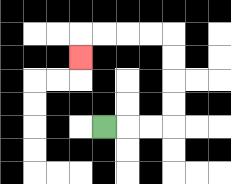{'start': '[4, 5]', 'end': '[3, 2]', 'path_directions': 'R,R,R,U,U,U,U,L,L,L,L,D', 'path_coordinates': '[[4, 5], [5, 5], [6, 5], [7, 5], [7, 4], [7, 3], [7, 2], [7, 1], [6, 1], [5, 1], [4, 1], [3, 1], [3, 2]]'}